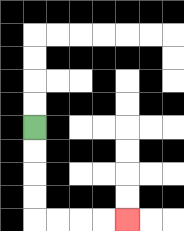{'start': '[1, 5]', 'end': '[5, 9]', 'path_directions': 'D,D,D,D,R,R,R,R', 'path_coordinates': '[[1, 5], [1, 6], [1, 7], [1, 8], [1, 9], [2, 9], [3, 9], [4, 9], [5, 9]]'}